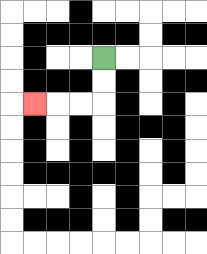{'start': '[4, 2]', 'end': '[1, 4]', 'path_directions': 'D,D,L,L,L', 'path_coordinates': '[[4, 2], [4, 3], [4, 4], [3, 4], [2, 4], [1, 4]]'}